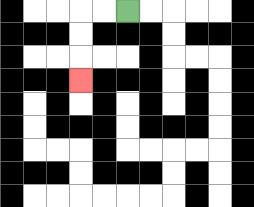{'start': '[5, 0]', 'end': '[3, 3]', 'path_directions': 'L,L,D,D,D', 'path_coordinates': '[[5, 0], [4, 0], [3, 0], [3, 1], [3, 2], [3, 3]]'}